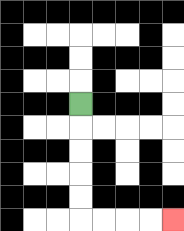{'start': '[3, 4]', 'end': '[7, 9]', 'path_directions': 'D,D,D,D,D,R,R,R,R', 'path_coordinates': '[[3, 4], [3, 5], [3, 6], [3, 7], [3, 8], [3, 9], [4, 9], [5, 9], [6, 9], [7, 9]]'}